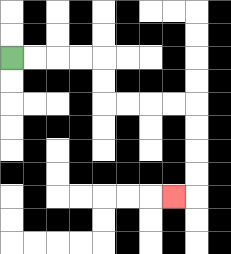{'start': '[0, 2]', 'end': '[7, 8]', 'path_directions': 'R,R,R,R,D,D,R,R,R,R,D,D,D,D,L', 'path_coordinates': '[[0, 2], [1, 2], [2, 2], [3, 2], [4, 2], [4, 3], [4, 4], [5, 4], [6, 4], [7, 4], [8, 4], [8, 5], [8, 6], [8, 7], [8, 8], [7, 8]]'}